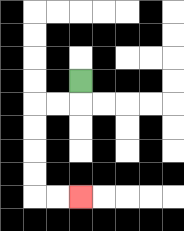{'start': '[3, 3]', 'end': '[3, 8]', 'path_directions': 'D,L,L,D,D,D,D,R,R', 'path_coordinates': '[[3, 3], [3, 4], [2, 4], [1, 4], [1, 5], [1, 6], [1, 7], [1, 8], [2, 8], [3, 8]]'}